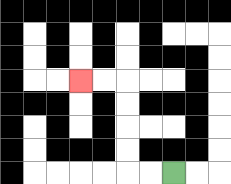{'start': '[7, 7]', 'end': '[3, 3]', 'path_directions': 'L,L,U,U,U,U,L,L', 'path_coordinates': '[[7, 7], [6, 7], [5, 7], [5, 6], [5, 5], [5, 4], [5, 3], [4, 3], [3, 3]]'}